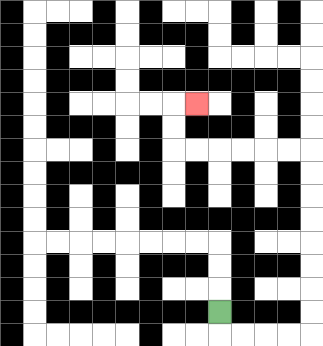{'start': '[9, 13]', 'end': '[8, 4]', 'path_directions': 'D,R,R,R,R,U,U,U,U,U,U,U,U,L,L,L,L,L,L,U,U,R', 'path_coordinates': '[[9, 13], [9, 14], [10, 14], [11, 14], [12, 14], [13, 14], [13, 13], [13, 12], [13, 11], [13, 10], [13, 9], [13, 8], [13, 7], [13, 6], [12, 6], [11, 6], [10, 6], [9, 6], [8, 6], [7, 6], [7, 5], [7, 4], [8, 4]]'}